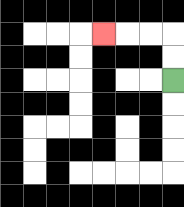{'start': '[7, 3]', 'end': '[4, 1]', 'path_directions': 'U,U,L,L,L', 'path_coordinates': '[[7, 3], [7, 2], [7, 1], [6, 1], [5, 1], [4, 1]]'}